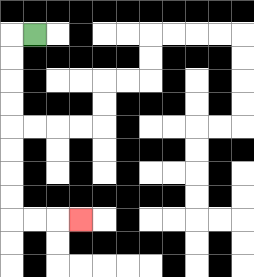{'start': '[1, 1]', 'end': '[3, 9]', 'path_directions': 'L,D,D,D,D,D,D,D,D,R,R,R', 'path_coordinates': '[[1, 1], [0, 1], [0, 2], [0, 3], [0, 4], [0, 5], [0, 6], [0, 7], [0, 8], [0, 9], [1, 9], [2, 9], [3, 9]]'}